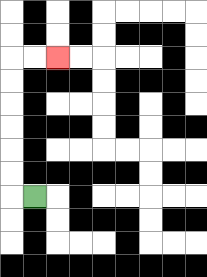{'start': '[1, 8]', 'end': '[2, 2]', 'path_directions': 'L,U,U,U,U,U,U,R,R', 'path_coordinates': '[[1, 8], [0, 8], [0, 7], [0, 6], [0, 5], [0, 4], [0, 3], [0, 2], [1, 2], [2, 2]]'}